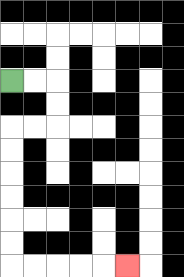{'start': '[0, 3]', 'end': '[5, 11]', 'path_directions': 'R,R,D,D,L,L,D,D,D,D,D,D,R,R,R,R,R', 'path_coordinates': '[[0, 3], [1, 3], [2, 3], [2, 4], [2, 5], [1, 5], [0, 5], [0, 6], [0, 7], [0, 8], [0, 9], [0, 10], [0, 11], [1, 11], [2, 11], [3, 11], [4, 11], [5, 11]]'}